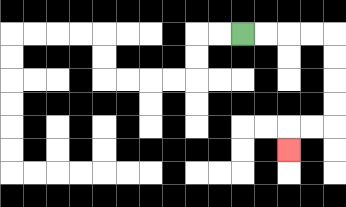{'start': '[10, 1]', 'end': '[12, 6]', 'path_directions': 'R,R,R,R,D,D,D,D,L,L,D', 'path_coordinates': '[[10, 1], [11, 1], [12, 1], [13, 1], [14, 1], [14, 2], [14, 3], [14, 4], [14, 5], [13, 5], [12, 5], [12, 6]]'}